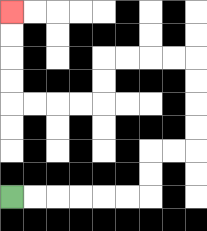{'start': '[0, 8]', 'end': '[0, 0]', 'path_directions': 'R,R,R,R,R,R,U,U,R,R,U,U,U,U,L,L,L,L,D,D,L,L,L,L,U,U,U,U', 'path_coordinates': '[[0, 8], [1, 8], [2, 8], [3, 8], [4, 8], [5, 8], [6, 8], [6, 7], [6, 6], [7, 6], [8, 6], [8, 5], [8, 4], [8, 3], [8, 2], [7, 2], [6, 2], [5, 2], [4, 2], [4, 3], [4, 4], [3, 4], [2, 4], [1, 4], [0, 4], [0, 3], [0, 2], [0, 1], [0, 0]]'}